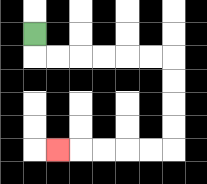{'start': '[1, 1]', 'end': '[2, 6]', 'path_directions': 'D,R,R,R,R,R,R,D,D,D,D,L,L,L,L,L', 'path_coordinates': '[[1, 1], [1, 2], [2, 2], [3, 2], [4, 2], [5, 2], [6, 2], [7, 2], [7, 3], [7, 4], [7, 5], [7, 6], [6, 6], [5, 6], [4, 6], [3, 6], [2, 6]]'}